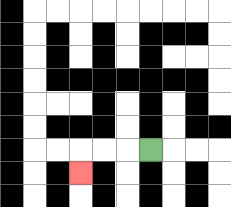{'start': '[6, 6]', 'end': '[3, 7]', 'path_directions': 'L,L,L,D', 'path_coordinates': '[[6, 6], [5, 6], [4, 6], [3, 6], [3, 7]]'}